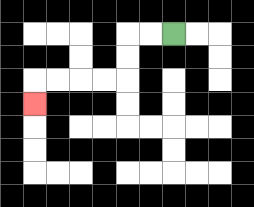{'start': '[7, 1]', 'end': '[1, 4]', 'path_directions': 'L,L,D,D,L,L,L,L,D', 'path_coordinates': '[[7, 1], [6, 1], [5, 1], [5, 2], [5, 3], [4, 3], [3, 3], [2, 3], [1, 3], [1, 4]]'}